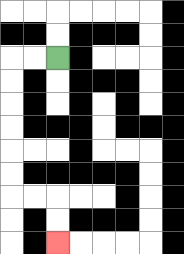{'start': '[2, 2]', 'end': '[2, 10]', 'path_directions': 'L,L,D,D,D,D,D,D,R,R,D,D', 'path_coordinates': '[[2, 2], [1, 2], [0, 2], [0, 3], [0, 4], [0, 5], [0, 6], [0, 7], [0, 8], [1, 8], [2, 8], [2, 9], [2, 10]]'}